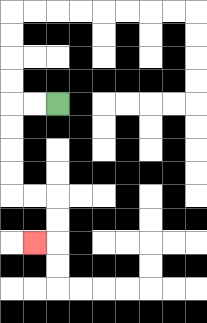{'start': '[2, 4]', 'end': '[1, 10]', 'path_directions': 'L,L,D,D,D,D,R,R,D,D,L', 'path_coordinates': '[[2, 4], [1, 4], [0, 4], [0, 5], [0, 6], [0, 7], [0, 8], [1, 8], [2, 8], [2, 9], [2, 10], [1, 10]]'}